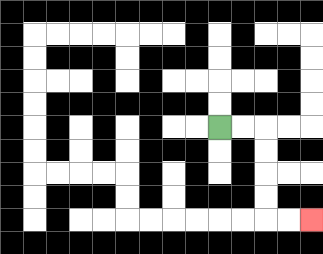{'start': '[9, 5]', 'end': '[13, 9]', 'path_directions': 'R,R,D,D,D,D,R,R', 'path_coordinates': '[[9, 5], [10, 5], [11, 5], [11, 6], [11, 7], [11, 8], [11, 9], [12, 9], [13, 9]]'}